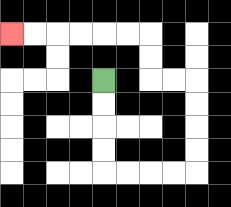{'start': '[4, 3]', 'end': '[0, 1]', 'path_directions': 'D,D,D,D,R,R,R,R,U,U,U,U,L,L,U,U,L,L,L,L,L,L', 'path_coordinates': '[[4, 3], [4, 4], [4, 5], [4, 6], [4, 7], [5, 7], [6, 7], [7, 7], [8, 7], [8, 6], [8, 5], [8, 4], [8, 3], [7, 3], [6, 3], [6, 2], [6, 1], [5, 1], [4, 1], [3, 1], [2, 1], [1, 1], [0, 1]]'}